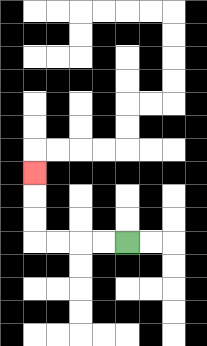{'start': '[5, 10]', 'end': '[1, 7]', 'path_directions': 'L,L,L,L,U,U,U', 'path_coordinates': '[[5, 10], [4, 10], [3, 10], [2, 10], [1, 10], [1, 9], [1, 8], [1, 7]]'}